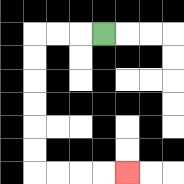{'start': '[4, 1]', 'end': '[5, 7]', 'path_directions': 'L,L,L,D,D,D,D,D,D,R,R,R,R', 'path_coordinates': '[[4, 1], [3, 1], [2, 1], [1, 1], [1, 2], [1, 3], [1, 4], [1, 5], [1, 6], [1, 7], [2, 7], [3, 7], [4, 7], [5, 7]]'}